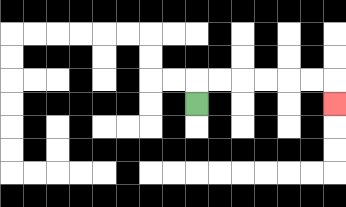{'start': '[8, 4]', 'end': '[14, 4]', 'path_directions': 'U,R,R,R,R,R,R,D', 'path_coordinates': '[[8, 4], [8, 3], [9, 3], [10, 3], [11, 3], [12, 3], [13, 3], [14, 3], [14, 4]]'}